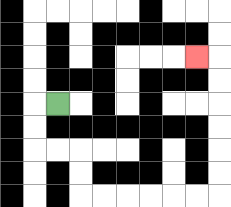{'start': '[2, 4]', 'end': '[8, 2]', 'path_directions': 'L,D,D,R,R,D,D,R,R,R,R,R,R,U,U,U,U,U,U,L', 'path_coordinates': '[[2, 4], [1, 4], [1, 5], [1, 6], [2, 6], [3, 6], [3, 7], [3, 8], [4, 8], [5, 8], [6, 8], [7, 8], [8, 8], [9, 8], [9, 7], [9, 6], [9, 5], [9, 4], [9, 3], [9, 2], [8, 2]]'}